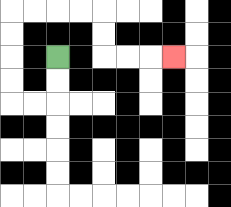{'start': '[2, 2]', 'end': '[7, 2]', 'path_directions': 'D,D,L,L,U,U,U,U,R,R,R,R,D,D,R,R,R', 'path_coordinates': '[[2, 2], [2, 3], [2, 4], [1, 4], [0, 4], [0, 3], [0, 2], [0, 1], [0, 0], [1, 0], [2, 0], [3, 0], [4, 0], [4, 1], [4, 2], [5, 2], [6, 2], [7, 2]]'}